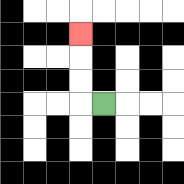{'start': '[4, 4]', 'end': '[3, 1]', 'path_directions': 'L,U,U,U', 'path_coordinates': '[[4, 4], [3, 4], [3, 3], [3, 2], [3, 1]]'}